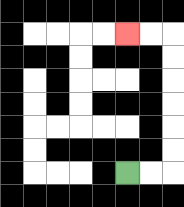{'start': '[5, 7]', 'end': '[5, 1]', 'path_directions': 'R,R,U,U,U,U,U,U,L,L', 'path_coordinates': '[[5, 7], [6, 7], [7, 7], [7, 6], [7, 5], [7, 4], [7, 3], [7, 2], [7, 1], [6, 1], [5, 1]]'}